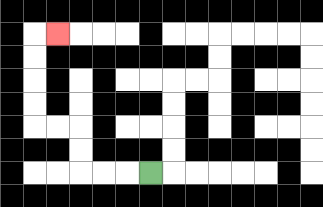{'start': '[6, 7]', 'end': '[2, 1]', 'path_directions': 'L,L,L,U,U,L,L,U,U,U,U,R', 'path_coordinates': '[[6, 7], [5, 7], [4, 7], [3, 7], [3, 6], [3, 5], [2, 5], [1, 5], [1, 4], [1, 3], [1, 2], [1, 1], [2, 1]]'}